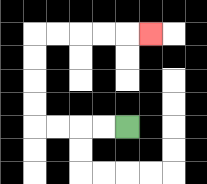{'start': '[5, 5]', 'end': '[6, 1]', 'path_directions': 'L,L,L,L,U,U,U,U,R,R,R,R,R', 'path_coordinates': '[[5, 5], [4, 5], [3, 5], [2, 5], [1, 5], [1, 4], [1, 3], [1, 2], [1, 1], [2, 1], [3, 1], [4, 1], [5, 1], [6, 1]]'}